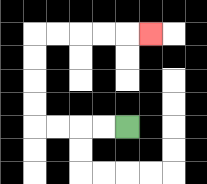{'start': '[5, 5]', 'end': '[6, 1]', 'path_directions': 'L,L,L,L,U,U,U,U,R,R,R,R,R', 'path_coordinates': '[[5, 5], [4, 5], [3, 5], [2, 5], [1, 5], [1, 4], [1, 3], [1, 2], [1, 1], [2, 1], [3, 1], [4, 1], [5, 1], [6, 1]]'}